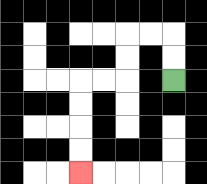{'start': '[7, 3]', 'end': '[3, 7]', 'path_directions': 'U,U,L,L,D,D,L,L,D,D,D,D', 'path_coordinates': '[[7, 3], [7, 2], [7, 1], [6, 1], [5, 1], [5, 2], [5, 3], [4, 3], [3, 3], [3, 4], [3, 5], [3, 6], [3, 7]]'}